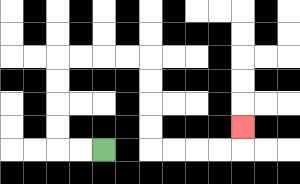{'start': '[4, 6]', 'end': '[10, 5]', 'path_directions': 'L,L,U,U,U,U,R,R,R,R,D,D,D,D,R,R,R,R,U', 'path_coordinates': '[[4, 6], [3, 6], [2, 6], [2, 5], [2, 4], [2, 3], [2, 2], [3, 2], [4, 2], [5, 2], [6, 2], [6, 3], [6, 4], [6, 5], [6, 6], [7, 6], [8, 6], [9, 6], [10, 6], [10, 5]]'}